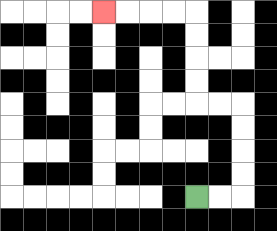{'start': '[8, 8]', 'end': '[4, 0]', 'path_directions': 'R,R,U,U,U,U,L,L,U,U,U,U,L,L,L,L', 'path_coordinates': '[[8, 8], [9, 8], [10, 8], [10, 7], [10, 6], [10, 5], [10, 4], [9, 4], [8, 4], [8, 3], [8, 2], [8, 1], [8, 0], [7, 0], [6, 0], [5, 0], [4, 0]]'}